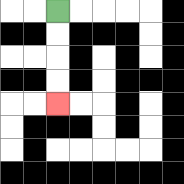{'start': '[2, 0]', 'end': '[2, 4]', 'path_directions': 'D,D,D,D', 'path_coordinates': '[[2, 0], [2, 1], [2, 2], [2, 3], [2, 4]]'}